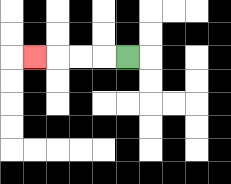{'start': '[5, 2]', 'end': '[1, 2]', 'path_directions': 'L,L,L,L', 'path_coordinates': '[[5, 2], [4, 2], [3, 2], [2, 2], [1, 2]]'}